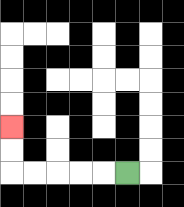{'start': '[5, 7]', 'end': '[0, 5]', 'path_directions': 'L,L,L,L,L,U,U', 'path_coordinates': '[[5, 7], [4, 7], [3, 7], [2, 7], [1, 7], [0, 7], [0, 6], [0, 5]]'}